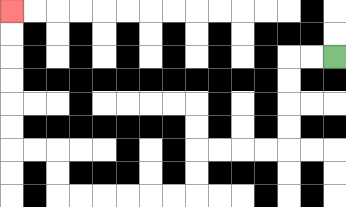{'start': '[14, 2]', 'end': '[0, 0]', 'path_directions': 'L,L,D,D,D,D,L,L,L,L,D,D,L,L,L,L,L,L,U,U,L,L,U,U,U,U,U,U', 'path_coordinates': '[[14, 2], [13, 2], [12, 2], [12, 3], [12, 4], [12, 5], [12, 6], [11, 6], [10, 6], [9, 6], [8, 6], [8, 7], [8, 8], [7, 8], [6, 8], [5, 8], [4, 8], [3, 8], [2, 8], [2, 7], [2, 6], [1, 6], [0, 6], [0, 5], [0, 4], [0, 3], [0, 2], [0, 1], [0, 0]]'}